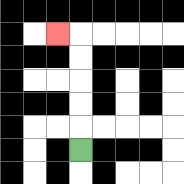{'start': '[3, 6]', 'end': '[2, 1]', 'path_directions': 'U,U,U,U,U,L', 'path_coordinates': '[[3, 6], [3, 5], [3, 4], [3, 3], [3, 2], [3, 1], [2, 1]]'}